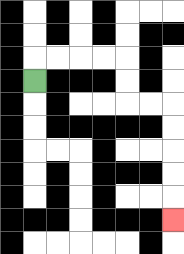{'start': '[1, 3]', 'end': '[7, 9]', 'path_directions': 'U,R,R,R,R,D,D,R,R,D,D,D,D,D', 'path_coordinates': '[[1, 3], [1, 2], [2, 2], [3, 2], [4, 2], [5, 2], [5, 3], [5, 4], [6, 4], [7, 4], [7, 5], [7, 6], [7, 7], [7, 8], [7, 9]]'}